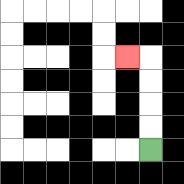{'start': '[6, 6]', 'end': '[5, 2]', 'path_directions': 'U,U,U,U,L', 'path_coordinates': '[[6, 6], [6, 5], [6, 4], [6, 3], [6, 2], [5, 2]]'}